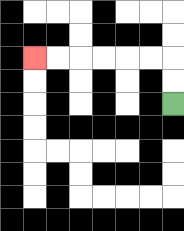{'start': '[7, 4]', 'end': '[1, 2]', 'path_directions': 'U,U,L,L,L,L,L,L', 'path_coordinates': '[[7, 4], [7, 3], [7, 2], [6, 2], [5, 2], [4, 2], [3, 2], [2, 2], [1, 2]]'}